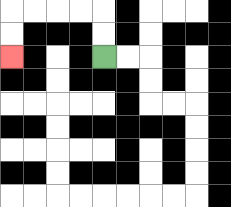{'start': '[4, 2]', 'end': '[0, 2]', 'path_directions': 'U,U,L,L,L,L,D,D', 'path_coordinates': '[[4, 2], [4, 1], [4, 0], [3, 0], [2, 0], [1, 0], [0, 0], [0, 1], [0, 2]]'}